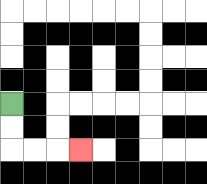{'start': '[0, 4]', 'end': '[3, 6]', 'path_directions': 'D,D,R,R,R', 'path_coordinates': '[[0, 4], [0, 5], [0, 6], [1, 6], [2, 6], [3, 6]]'}